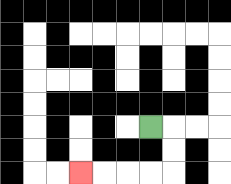{'start': '[6, 5]', 'end': '[3, 7]', 'path_directions': 'R,D,D,L,L,L,L', 'path_coordinates': '[[6, 5], [7, 5], [7, 6], [7, 7], [6, 7], [5, 7], [4, 7], [3, 7]]'}